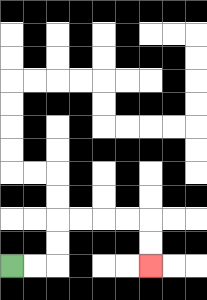{'start': '[0, 11]', 'end': '[6, 11]', 'path_directions': 'R,R,U,U,R,R,R,R,D,D', 'path_coordinates': '[[0, 11], [1, 11], [2, 11], [2, 10], [2, 9], [3, 9], [4, 9], [5, 9], [6, 9], [6, 10], [6, 11]]'}